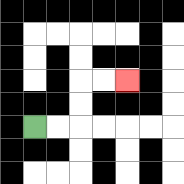{'start': '[1, 5]', 'end': '[5, 3]', 'path_directions': 'R,R,U,U,R,R', 'path_coordinates': '[[1, 5], [2, 5], [3, 5], [3, 4], [3, 3], [4, 3], [5, 3]]'}